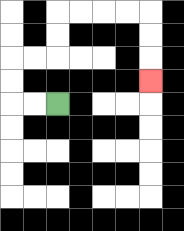{'start': '[2, 4]', 'end': '[6, 3]', 'path_directions': 'L,L,U,U,R,R,U,U,R,R,R,R,D,D,D', 'path_coordinates': '[[2, 4], [1, 4], [0, 4], [0, 3], [0, 2], [1, 2], [2, 2], [2, 1], [2, 0], [3, 0], [4, 0], [5, 0], [6, 0], [6, 1], [6, 2], [6, 3]]'}